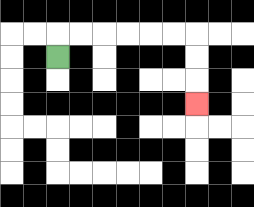{'start': '[2, 2]', 'end': '[8, 4]', 'path_directions': 'U,R,R,R,R,R,R,D,D,D', 'path_coordinates': '[[2, 2], [2, 1], [3, 1], [4, 1], [5, 1], [6, 1], [7, 1], [8, 1], [8, 2], [8, 3], [8, 4]]'}